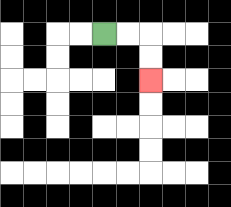{'start': '[4, 1]', 'end': '[6, 3]', 'path_directions': 'R,R,D,D', 'path_coordinates': '[[4, 1], [5, 1], [6, 1], [6, 2], [6, 3]]'}